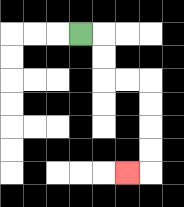{'start': '[3, 1]', 'end': '[5, 7]', 'path_directions': 'R,D,D,R,R,D,D,D,D,L', 'path_coordinates': '[[3, 1], [4, 1], [4, 2], [4, 3], [5, 3], [6, 3], [6, 4], [6, 5], [6, 6], [6, 7], [5, 7]]'}